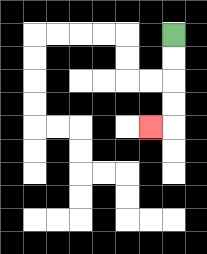{'start': '[7, 1]', 'end': '[6, 5]', 'path_directions': 'D,D,D,D,L', 'path_coordinates': '[[7, 1], [7, 2], [7, 3], [7, 4], [7, 5], [6, 5]]'}